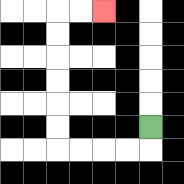{'start': '[6, 5]', 'end': '[4, 0]', 'path_directions': 'D,L,L,L,L,U,U,U,U,U,U,R,R', 'path_coordinates': '[[6, 5], [6, 6], [5, 6], [4, 6], [3, 6], [2, 6], [2, 5], [2, 4], [2, 3], [2, 2], [2, 1], [2, 0], [3, 0], [4, 0]]'}